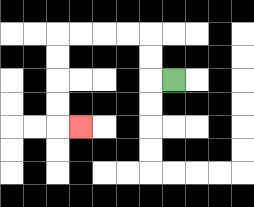{'start': '[7, 3]', 'end': '[3, 5]', 'path_directions': 'L,U,U,L,L,L,L,D,D,D,D,R', 'path_coordinates': '[[7, 3], [6, 3], [6, 2], [6, 1], [5, 1], [4, 1], [3, 1], [2, 1], [2, 2], [2, 3], [2, 4], [2, 5], [3, 5]]'}